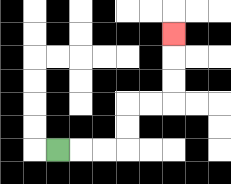{'start': '[2, 6]', 'end': '[7, 1]', 'path_directions': 'R,R,R,U,U,R,R,U,U,U', 'path_coordinates': '[[2, 6], [3, 6], [4, 6], [5, 6], [5, 5], [5, 4], [6, 4], [7, 4], [7, 3], [7, 2], [7, 1]]'}